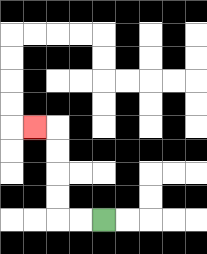{'start': '[4, 9]', 'end': '[1, 5]', 'path_directions': 'L,L,U,U,U,U,L', 'path_coordinates': '[[4, 9], [3, 9], [2, 9], [2, 8], [2, 7], [2, 6], [2, 5], [1, 5]]'}